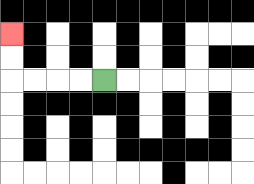{'start': '[4, 3]', 'end': '[0, 1]', 'path_directions': 'L,L,L,L,U,U', 'path_coordinates': '[[4, 3], [3, 3], [2, 3], [1, 3], [0, 3], [0, 2], [0, 1]]'}